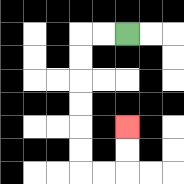{'start': '[5, 1]', 'end': '[5, 5]', 'path_directions': 'L,L,D,D,D,D,D,D,R,R,U,U', 'path_coordinates': '[[5, 1], [4, 1], [3, 1], [3, 2], [3, 3], [3, 4], [3, 5], [3, 6], [3, 7], [4, 7], [5, 7], [5, 6], [5, 5]]'}